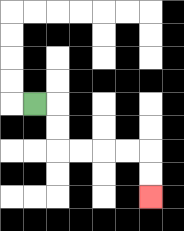{'start': '[1, 4]', 'end': '[6, 8]', 'path_directions': 'R,D,D,R,R,R,R,D,D', 'path_coordinates': '[[1, 4], [2, 4], [2, 5], [2, 6], [3, 6], [4, 6], [5, 6], [6, 6], [6, 7], [6, 8]]'}